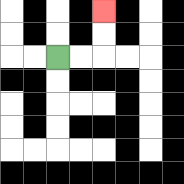{'start': '[2, 2]', 'end': '[4, 0]', 'path_directions': 'R,R,U,U', 'path_coordinates': '[[2, 2], [3, 2], [4, 2], [4, 1], [4, 0]]'}